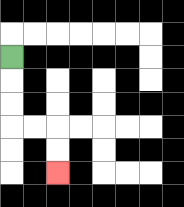{'start': '[0, 2]', 'end': '[2, 7]', 'path_directions': 'D,D,D,R,R,D,D', 'path_coordinates': '[[0, 2], [0, 3], [0, 4], [0, 5], [1, 5], [2, 5], [2, 6], [2, 7]]'}